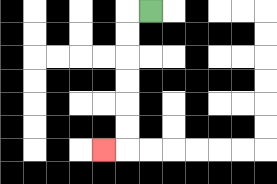{'start': '[6, 0]', 'end': '[4, 6]', 'path_directions': 'L,D,D,D,D,D,D,L', 'path_coordinates': '[[6, 0], [5, 0], [5, 1], [5, 2], [5, 3], [5, 4], [5, 5], [5, 6], [4, 6]]'}